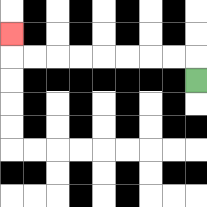{'start': '[8, 3]', 'end': '[0, 1]', 'path_directions': 'U,L,L,L,L,L,L,L,L,U', 'path_coordinates': '[[8, 3], [8, 2], [7, 2], [6, 2], [5, 2], [4, 2], [3, 2], [2, 2], [1, 2], [0, 2], [0, 1]]'}